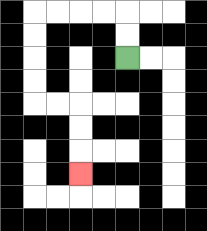{'start': '[5, 2]', 'end': '[3, 7]', 'path_directions': 'U,U,L,L,L,L,D,D,D,D,R,R,D,D,D', 'path_coordinates': '[[5, 2], [5, 1], [5, 0], [4, 0], [3, 0], [2, 0], [1, 0], [1, 1], [1, 2], [1, 3], [1, 4], [2, 4], [3, 4], [3, 5], [3, 6], [3, 7]]'}